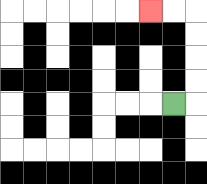{'start': '[7, 4]', 'end': '[6, 0]', 'path_directions': 'R,U,U,U,U,L,L', 'path_coordinates': '[[7, 4], [8, 4], [8, 3], [8, 2], [8, 1], [8, 0], [7, 0], [6, 0]]'}